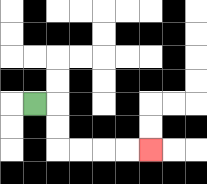{'start': '[1, 4]', 'end': '[6, 6]', 'path_directions': 'R,D,D,R,R,R,R', 'path_coordinates': '[[1, 4], [2, 4], [2, 5], [2, 6], [3, 6], [4, 6], [5, 6], [6, 6]]'}